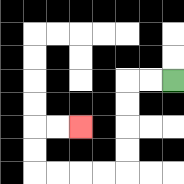{'start': '[7, 3]', 'end': '[3, 5]', 'path_directions': 'L,L,D,D,D,D,L,L,L,L,U,U,R,R', 'path_coordinates': '[[7, 3], [6, 3], [5, 3], [5, 4], [5, 5], [5, 6], [5, 7], [4, 7], [3, 7], [2, 7], [1, 7], [1, 6], [1, 5], [2, 5], [3, 5]]'}